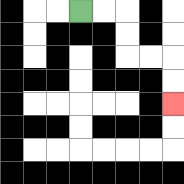{'start': '[3, 0]', 'end': '[7, 4]', 'path_directions': 'R,R,D,D,R,R,D,D', 'path_coordinates': '[[3, 0], [4, 0], [5, 0], [5, 1], [5, 2], [6, 2], [7, 2], [7, 3], [7, 4]]'}